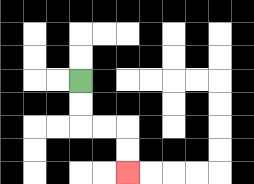{'start': '[3, 3]', 'end': '[5, 7]', 'path_directions': 'D,D,R,R,D,D', 'path_coordinates': '[[3, 3], [3, 4], [3, 5], [4, 5], [5, 5], [5, 6], [5, 7]]'}